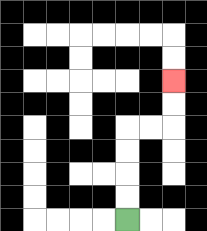{'start': '[5, 9]', 'end': '[7, 3]', 'path_directions': 'U,U,U,U,R,R,U,U', 'path_coordinates': '[[5, 9], [5, 8], [5, 7], [5, 6], [5, 5], [6, 5], [7, 5], [7, 4], [7, 3]]'}